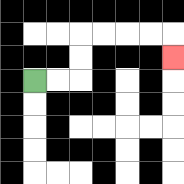{'start': '[1, 3]', 'end': '[7, 2]', 'path_directions': 'R,R,U,U,R,R,R,R,D', 'path_coordinates': '[[1, 3], [2, 3], [3, 3], [3, 2], [3, 1], [4, 1], [5, 1], [6, 1], [7, 1], [7, 2]]'}